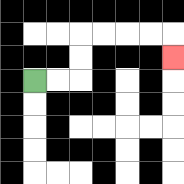{'start': '[1, 3]', 'end': '[7, 2]', 'path_directions': 'R,R,U,U,R,R,R,R,D', 'path_coordinates': '[[1, 3], [2, 3], [3, 3], [3, 2], [3, 1], [4, 1], [5, 1], [6, 1], [7, 1], [7, 2]]'}